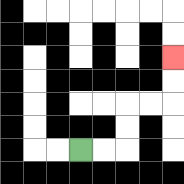{'start': '[3, 6]', 'end': '[7, 2]', 'path_directions': 'R,R,U,U,R,R,U,U', 'path_coordinates': '[[3, 6], [4, 6], [5, 6], [5, 5], [5, 4], [6, 4], [7, 4], [7, 3], [7, 2]]'}